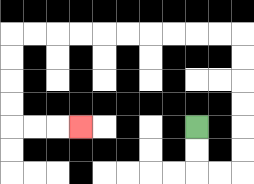{'start': '[8, 5]', 'end': '[3, 5]', 'path_directions': 'D,D,R,R,U,U,U,U,U,U,L,L,L,L,L,L,L,L,L,L,D,D,D,D,R,R,R', 'path_coordinates': '[[8, 5], [8, 6], [8, 7], [9, 7], [10, 7], [10, 6], [10, 5], [10, 4], [10, 3], [10, 2], [10, 1], [9, 1], [8, 1], [7, 1], [6, 1], [5, 1], [4, 1], [3, 1], [2, 1], [1, 1], [0, 1], [0, 2], [0, 3], [0, 4], [0, 5], [1, 5], [2, 5], [3, 5]]'}